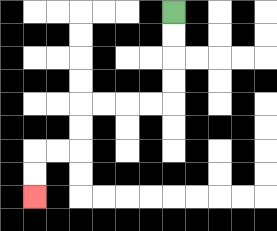{'start': '[7, 0]', 'end': '[1, 8]', 'path_directions': 'D,D,D,D,L,L,L,L,D,D,L,L,D,D', 'path_coordinates': '[[7, 0], [7, 1], [7, 2], [7, 3], [7, 4], [6, 4], [5, 4], [4, 4], [3, 4], [3, 5], [3, 6], [2, 6], [1, 6], [1, 7], [1, 8]]'}